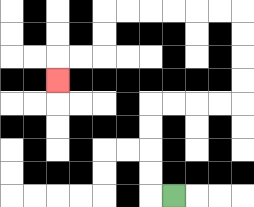{'start': '[7, 8]', 'end': '[2, 3]', 'path_directions': 'L,U,U,U,U,R,R,R,R,U,U,U,U,L,L,L,L,L,L,D,D,L,L,D', 'path_coordinates': '[[7, 8], [6, 8], [6, 7], [6, 6], [6, 5], [6, 4], [7, 4], [8, 4], [9, 4], [10, 4], [10, 3], [10, 2], [10, 1], [10, 0], [9, 0], [8, 0], [7, 0], [6, 0], [5, 0], [4, 0], [4, 1], [4, 2], [3, 2], [2, 2], [2, 3]]'}